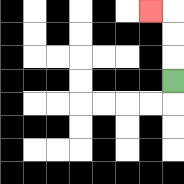{'start': '[7, 3]', 'end': '[6, 0]', 'path_directions': 'U,U,U,L', 'path_coordinates': '[[7, 3], [7, 2], [7, 1], [7, 0], [6, 0]]'}